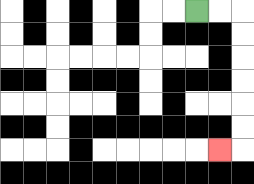{'start': '[8, 0]', 'end': '[9, 6]', 'path_directions': 'R,R,D,D,D,D,D,D,L', 'path_coordinates': '[[8, 0], [9, 0], [10, 0], [10, 1], [10, 2], [10, 3], [10, 4], [10, 5], [10, 6], [9, 6]]'}